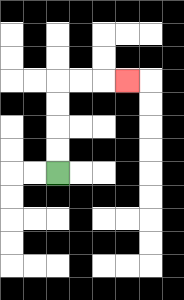{'start': '[2, 7]', 'end': '[5, 3]', 'path_directions': 'U,U,U,U,R,R,R', 'path_coordinates': '[[2, 7], [2, 6], [2, 5], [2, 4], [2, 3], [3, 3], [4, 3], [5, 3]]'}